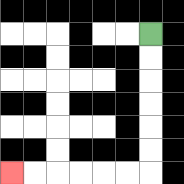{'start': '[6, 1]', 'end': '[0, 7]', 'path_directions': 'D,D,D,D,D,D,L,L,L,L,L,L', 'path_coordinates': '[[6, 1], [6, 2], [6, 3], [6, 4], [6, 5], [6, 6], [6, 7], [5, 7], [4, 7], [3, 7], [2, 7], [1, 7], [0, 7]]'}